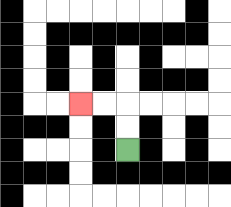{'start': '[5, 6]', 'end': '[3, 4]', 'path_directions': 'U,U,L,L', 'path_coordinates': '[[5, 6], [5, 5], [5, 4], [4, 4], [3, 4]]'}